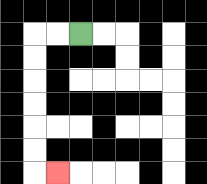{'start': '[3, 1]', 'end': '[2, 7]', 'path_directions': 'L,L,D,D,D,D,D,D,R', 'path_coordinates': '[[3, 1], [2, 1], [1, 1], [1, 2], [1, 3], [1, 4], [1, 5], [1, 6], [1, 7], [2, 7]]'}